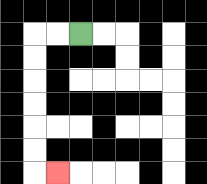{'start': '[3, 1]', 'end': '[2, 7]', 'path_directions': 'L,L,D,D,D,D,D,D,R', 'path_coordinates': '[[3, 1], [2, 1], [1, 1], [1, 2], [1, 3], [1, 4], [1, 5], [1, 6], [1, 7], [2, 7]]'}